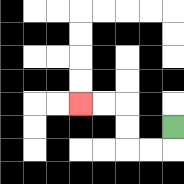{'start': '[7, 5]', 'end': '[3, 4]', 'path_directions': 'D,L,L,U,U,L,L', 'path_coordinates': '[[7, 5], [7, 6], [6, 6], [5, 6], [5, 5], [5, 4], [4, 4], [3, 4]]'}